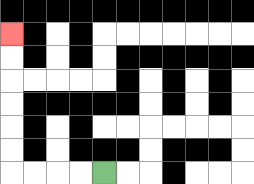{'start': '[4, 7]', 'end': '[0, 1]', 'path_directions': 'L,L,L,L,U,U,U,U,U,U', 'path_coordinates': '[[4, 7], [3, 7], [2, 7], [1, 7], [0, 7], [0, 6], [0, 5], [0, 4], [0, 3], [0, 2], [0, 1]]'}